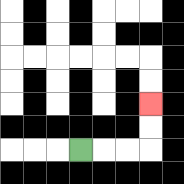{'start': '[3, 6]', 'end': '[6, 4]', 'path_directions': 'R,R,R,U,U', 'path_coordinates': '[[3, 6], [4, 6], [5, 6], [6, 6], [6, 5], [6, 4]]'}